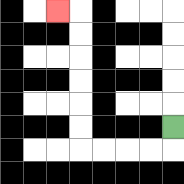{'start': '[7, 5]', 'end': '[2, 0]', 'path_directions': 'D,L,L,L,L,U,U,U,U,U,U,L', 'path_coordinates': '[[7, 5], [7, 6], [6, 6], [5, 6], [4, 6], [3, 6], [3, 5], [3, 4], [3, 3], [3, 2], [3, 1], [3, 0], [2, 0]]'}